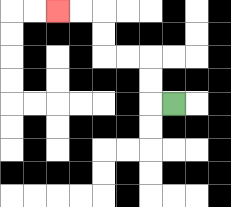{'start': '[7, 4]', 'end': '[2, 0]', 'path_directions': 'L,U,U,L,L,U,U,L,L', 'path_coordinates': '[[7, 4], [6, 4], [6, 3], [6, 2], [5, 2], [4, 2], [4, 1], [4, 0], [3, 0], [2, 0]]'}